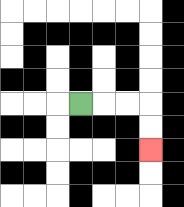{'start': '[3, 4]', 'end': '[6, 6]', 'path_directions': 'R,R,R,D,D', 'path_coordinates': '[[3, 4], [4, 4], [5, 4], [6, 4], [6, 5], [6, 6]]'}